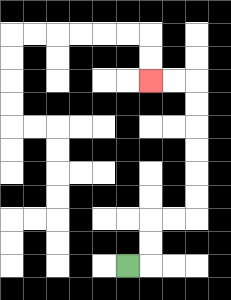{'start': '[5, 11]', 'end': '[6, 3]', 'path_directions': 'R,U,U,R,R,U,U,U,U,U,U,L,L', 'path_coordinates': '[[5, 11], [6, 11], [6, 10], [6, 9], [7, 9], [8, 9], [8, 8], [8, 7], [8, 6], [8, 5], [8, 4], [8, 3], [7, 3], [6, 3]]'}